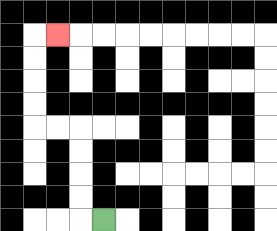{'start': '[4, 9]', 'end': '[2, 1]', 'path_directions': 'L,U,U,U,U,L,L,U,U,U,U,R', 'path_coordinates': '[[4, 9], [3, 9], [3, 8], [3, 7], [3, 6], [3, 5], [2, 5], [1, 5], [1, 4], [1, 3], [1, 2], [1, 1], [2, 1]]'}